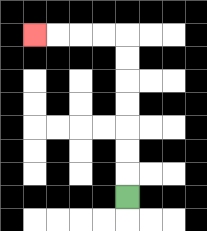{'start': '[5, 8]', 'end': '[1, 1]', 'path_directions': 'U,U,U,U,U,U,U,L,L,L,L', 'path_coordinates': '[[5, 8], [5, 7], [5, 6], [5, 5], [5, 4], [5, 3], [5, 2], [5, 1], [4, 1], [3, 1], [2, 1], [1, 1]]'}